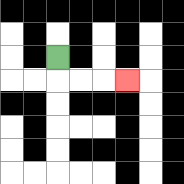{'start': '[2, 2]', 'end': '[5, 3]', 'path_directions': 'D,R,R,R', 'path_coordinates': '[[2, 2], [2, 3], [3, 3], [4, 3], [5, 3]]'}